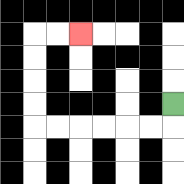{'start': '[7, 4]', 'end': '[3, 1]', 'path_directions': 'D,L,L,L,L,L,L,U,U,U,U,R,R', 'path_coordinates': '[[7, 4], [7, 5], [6, 5], [5, 5], [4, 5], [3, 5], [2, 5], [1, 5], [1, 4], [1, 3], [1, 2], [1, 1], [2, 1], [3, 1]]'}